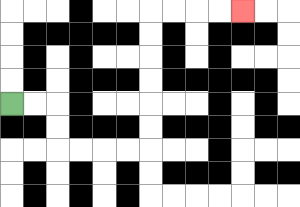{'start': '[0, 4]', 'end': '[10, 0]', 'path_directions': 'R,R,D,D,R,R,R,R,U,U,U,U,U,U,R,R,R,R', 'path_coordinates': '[[0, 4], [1, 4], [2, 4], [2, 5], [2, 6], [3, 6], [4, 6], [5, 6], [6, 6], [6, 5], [6, 4], [6, 3], [6, 2], [6, 1], [6, 0], [7, 0], [8, 0], [9, 0], [10, 0]]'}